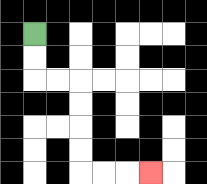{'start': '[1, 1]', 'end': '[6, 7]', 'path_directions': 'D,D,R,R,D,D,D,D,R,R,R', 'path_coordinates': '[[1, 1], [1, 2], [1, 3], [2, 3], [3, 3], [3, 4], [3, 5], [3, 6], [3, 7], [4, 7], [5, 7], [6, 7]]'}